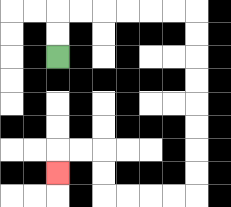{'start': '[2, 2]', 'end': '[2, 7]', 'path_directions': 'U,U,R,R,R,R,R,R,D,D,D,D,D,D,D,D,L,L,L,L,U,U,L,L,D', 'path_coordinates': '[[2, 2], [2, 1], [2, 0], [3, 0], [4, 0], [5, 0], [6, 0], [7, 0], [8, 0], [8, 1], [8, 2], [8, 3], [8, 4], [8, 5], [8, 6], [8, 7], [8, 8], [7, 8], [6, 8], [5, 8], [4, 8], [4, 7], [4, 6], [3, 6], [2, 6], [2, 7]]'}